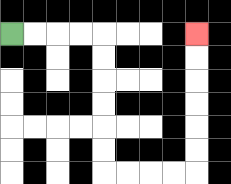{'start': '[0, 1]', 'end': '[8, 1]', 'path_directions': 'R,R,R,R,D,D,D,D,D,D,R,R,R,R,U,U,U,U,U,U', 'path_coordinates': '[[0, 1], [1, 1], [2, 1], [3, 1], [4, 1], [4, 2], [4, 3], [4, 4], [4, 5], [4, 6], [4, 7], [5, 7], [6, 7], [7, 7], [8, 7], [8, 6], [8, 5], [8, 4], [8, 3], [8, 2], [8, 1]]'}